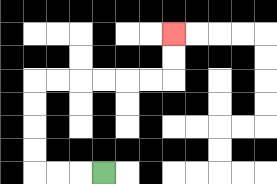{'start': '[4, 7]', 'end': '[7, 1]', 'path_directions': 'L,L,L,U,U,U,U,R,R,R,R,R,R,U,U', 'path_coordinates': '[[4, 7], [3, 7], [2, 7], [1, 7], [1, 6], [1, 5], [1, 4], [1, 3], [2, 3], [3, 3], [4, 3], [5, 3], [6, 3], [7, 3], [7, 2], [7, 1]]'}